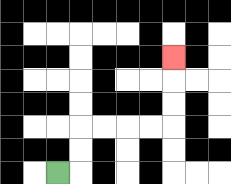{'start': '[2, 7]', 'end': '[7, 2]', 'path_directions': 'R,U,U,R,R,R,R,U,U,U', 'path_coordinates': '[[2, 7], [3, 7], [3, 6], [3, 5], [4, 5], [5, 5], [6, 5], [7, 5], [7, 4], [7, 3], [7, 2]]'}